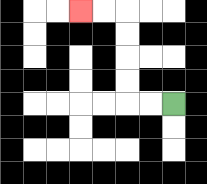{'start': '[7, 4]', 'end': '[3, 0]', 'path_directions': 'L,L,U,U,U,U,L,L', 'path_coordinates': '[[7, 4], [6, 4], [5, 4], [5, 3], [5, 2], [5, 1], [5, 0], [4, 0], [3, 0]]'}